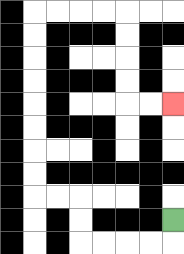{'start': '[7, 9]', 'end': '[7, 4]', 'path_directions': 'D,L,L,L,L,U,U,L,L,U,U,U,U,U,U,U,U,R,R,R,R,D,D,D,D,R,R', 'path_coordinates': '[[7, 9], [7, 10], [6, 10], [5, 10], [4, 10], [3, 10], [3, 9], [3, 8], [2, 8], [1, 8], [1, 7], [1, 6], [1, 5], [1, 4], [1, 3], [1, 2], [1, 1], [1, 0], [2, 0], [3, 0], [4, 0], [5, 0], [5, 1], [5, 2], [5, 3], [5, 4], [6, 4], [7, 4]]'}